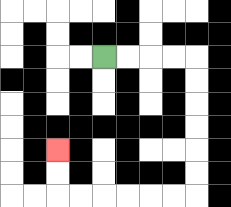{'start': '[4, 2]', 'end': '[2, 6]', 'path_directions': 'R,R,R,R,D,D,D,D,D,D,L,L,L,L,L,L,U,U', 'path_coordinates': '[[4, 2], [5, 2], [6, 2], [7, 2], [8, 2], [8, 3], [8, 4], [8, 5], [8, 6], [8, 7], [8, 8], [7, 8], [6, 8], [5, 8], [4, 8], [3, 8], [2, 8], [2, 7], [2, 6]]'}